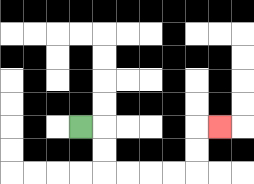{'start': '[3, 5]', 'end': '[9, 5]', 'path_directions': 'R,D,D,R,R,R,R,U,U,R', 'path_coordinates': '[[3, 5], [4, 5], [4, 6], [4, 7], [5, 7], [6, 7], [7, 7], [8, 7], [8, 6], [8, 5], [9, 5]]'}